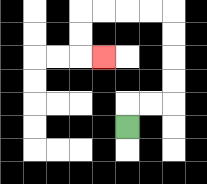{'start': '[5, 5]', 'end': '[4, 2]', 'path_directions': 'U,R,R,U,U,U,U,L,L,L,L,D,D,R', 'path_coordinates': '[[5, 5], [5, 4], [6, 4], [7, 4], [7, 3], [7, 2], [7, 1], [7, 0], [6, 0], [5, 0], [4, 0], [3, 0], [3, 1], [3, 2], [4, 2]]'}